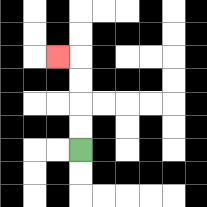{'start': '[3, 6]', 'end': '[2, 2]', 'path_directions': 'U,U,U,U,L', 'path_coordinates': '[[3, 6], [3, 5], [3, 4], [3, 3], [3, 2], [2, 2]]'}